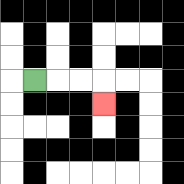{'start': '[1, 3]', 'end': '[4, 4]', 'path_directions': 'R,R,R,D', 'path_coordinates': '[[1, 3], [2, 3], [3, 3], [4, 3], [4, 4]]'}